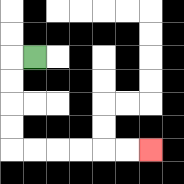{'start': '[1, 2]', 'end': '[6, 6]', 'path_directions': 'L,D,D,D,D,R,R,R,R,R,R', 'path_coordinates': '[[1, 2], [0, 2], [0, 3], [0, 4], [0, 5], [0, 6], [1, 6], [2, 6], [3, 6], [4, 6], [5, 6], [6, 6]]'}